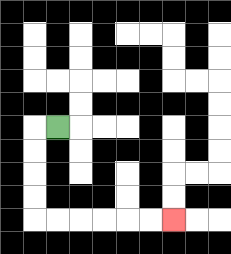{'start': '[2, 5]', 'end': '[7, 9]', 'path_directions': 'L,D,D,D,D,R,R,R,R,R,R', 'path_coordinates': '[[2, 5], [1, 5], [1, 6], [1, 7], [1, 8], [1, 9], [2, 9], [3, 9], [4, 9], [5, 9], [6, 9], [7, 9]]'}